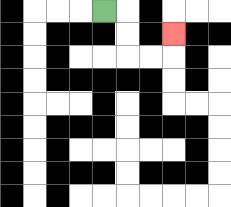{'start': '[4, 0]', 'end': '[7, 1]', 'path_directions': 'R,D,D,R,R,U', 'path_coordinates': '[[4, 0], [5, 0], [5, 1], [5, 2], [6, 2], [7, 2], [7, 1]]'}